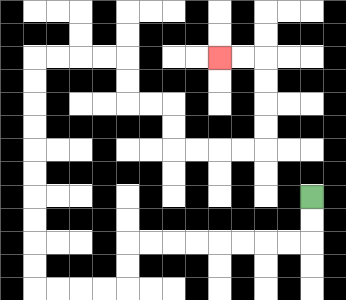{'start': '[13, 8]', 'end': '[9, 2]', 'path_directions': 'D,D,L,L,L,L,L,L,L,L,D,D,L,L,L,L,U,U,U,U,U,U,U,U,U,U,R,R,R,R,D,D,R,R,D,D,R,R,R,R,U,U,U,U,L,L', 'path_coordinates': '[[13, 8], [13, 9], [13, 10], [12, 10], [11, 10], [10, 10], [9, 10], [8, 10], [7, 10], [6, 10], [5, 10], [5, 11], [5, 12], [4, 12], [3, 12], [2, 12], [1, 12], [1, 11], [1, 10], [1, 9], [1, 8], [1, 7], [1, 6], [1, 5], [1, 4], [1, 3], [1, 2], [2, 2], [3, 2], [4, 2], [5, 2], [5, 3], [5, 4], [6, 4], [7, 4], [7, 5], [7, 6], [8, 6], [9, 6], [10, 6], [11, 6], [11, 5], [11, 4], [11, 3], [11, 2], [10, 2], [9, 2]]'}